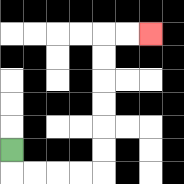{'start': '[0, 6]', 'end': '[6, 1]', 'path_directions': 'D,R,R,R,R,U,U,U,U,U,U,R,R', 'path_coordinates': '[[0, 6], [0, 7], [1, 7], [2, 7], [3, 7], [4, 7], [4, 6], [4, 5], [4, 4], [4, 3], [4, 2], [4, 1], [5, 1], [6, 1]]'}